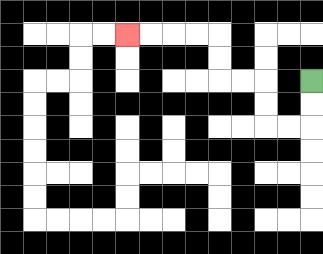{'start': '[13, 3]', 'end': '[5, 1]', 'path_directions': 'D,D,L,L,U,U,L,L,U,U,L,L,L,L', 'path_coordinates': '[[13, 3], [13, 4], [13, 5], [12, 5], [11, 5], [11, 4], [11, 3], [10, 3], [9, 3], [9, 2], [9, 1], [8, 1], [7, 1], [6, 1], [5, 1]]'}